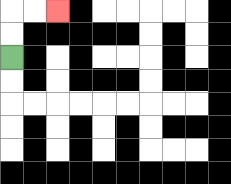{'start': '[0, 2]', 'end': '[2, 0]', 'path_directions': 'U,U,R,R', 'path_coordinates': '[[0, 2], [0, 1], [0, 0], [1, 0], [2, 0]]'}